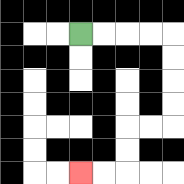{'start': '[3, 1]', 'end': '[3, 7]', 'path_directions': 'R,R,R,R,D,D,D,D,L,L,D,D,L,L', 'path_coordinates': '[[3, 1], [4, 1], [5, 1], [6, 1], [7, 1], [7, 2], [7, 3], [7, 4], [7, 5], [6, 5], [5, 5], [5, 6], [5, 7], [4, 7], [3, 7]]'}